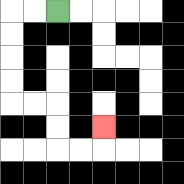{'start': '[2, 0]', 'end': '[4, 5]', 'path_directions': 'L,L,D,D,D,D,R,R,D,D,R,R,U', 'path_coordinates': '[[2, 0], [1, 0], [0, 0], [0, 1], [0, 2], [0, 3], [0, 4], [1, 4], [2, 4], [2, 5], [2, 6], [3, 6], [4, 6], [4, 5]]'}